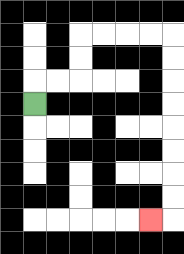{'start': '[1, 4]', 'end': '[6, 9]', 'path_directions': 'U,R,R,U,U,R,R,R,R,D,D,D,D,D,D,D,D,L', 'path_coordinates': '[[1, 4], [1, 3], [2, 3], [3, 3], [3, 2], [3, 1], [4, 1], [5, 1], [6, 1], [7, 1], [7, 2], [7, 3], [7, 4], [7, 5], [7, 6], [7, 7], [7, 8], [7, 9], [6, 9]]'}